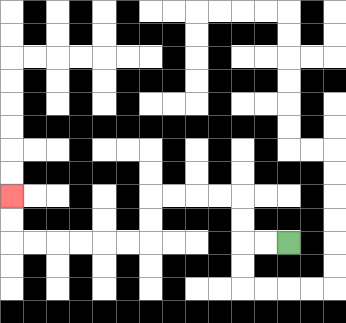{'start': '[12, 10]', 'end': '[0, 8]', 'path_directions': 'L,L,U,U,L,L,L,L,D,D,L,L,L,L,L,L,U,U', 'path_coordinates': '[[12, 10], [11, 10], [10, 10], [10, 9], [10, 8], [9, 8], [8, 8], [7, 8], [6, 8], [6, 9], [6, 10], [5, 10], [4, 10], [3, 10], [2, 10], [1, 10], [0, 10], [0, 9], [0, 8]]'}